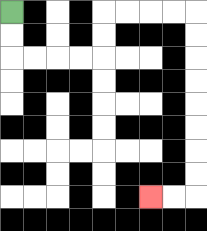{'start': '[0, 0]', 'end': '[6, 8]', 'path_directions': 'D,D,R,R,R,R,U,U,R,R,R,R,D,D,D,D,D,D,D,D,L,L', 'path_coordinates': '[[0, 0], [0, 1], [0, 2], [1, 2], [2, 2], [3, 2], [4, 2], [4, 1], [4, 0], [5, 0], [6, 0], [7, 0], [8, 0], [8, 1], [8, 2], [8, 3], [8, 4], [8, 5], [8, 6], [8, 7], [8, 8], [7, 8], [6, 8]]'}